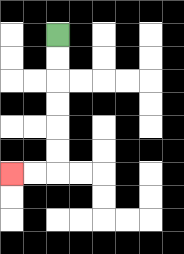{'start': '[2, 1]', 'end': '[0, 7]', 'path_directions': 'D,D,D,D,D,D,L,L', 'path_coordinates': '[[2, 1], [2, 2], [2, 3], [2, 4], [2, 5], [2, 6], [2, 7], [1, 7], [0, 7]]'}